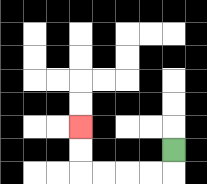{'start': '[7, 6]', 'end': '[3, 5]', 'path_directions': 'D,L,L,L,L,U,U', 'path_coordinates': '[[7, 6], [7, 7], [6, 7], [5, 7], [4, 7], [3, 7], [3, 6], [3, 5]]'}